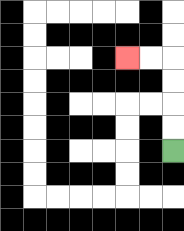{'start': '[7, 6]', 'end': '[5, 2]', 'path_directions': 'U,U,U,U,L,L', 'path_coordinates': '[[7, 6], [7, 5], [7, 4], [7, 3], [7, 2], [6, 2], [5, 2]]'}